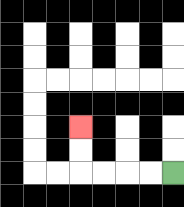{'start': '[7, 7]', 'end': '[3, 5]', 'path_directions': 'L,L,L,L,U,U', 'path_coordinates': '[[7, 7], [6, 7], [5, 7], [4, 7], [3, 7], [3, 6], [3, 5]]'}